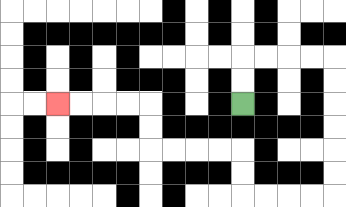{'start': '[10, 4]', 'end': '[2, 4]', 'path_directions': 'U,U,R,R,R,R,D,D,D,D,D,D,L,L,L,L,U,U,L,L,L,L,U,U,L,L,L,L', 'path_coordinates': '[[10, 4], [10, 3], [10, 2], [11, 2], [12, 2], [13, 2], [14, 2], [14, 3], [14, 4], [14, 5], [14, 6], [14, 7], [14, 8], [13, 8], [12, 8], [11, 8], [10, 8], [10, 7], [10, 6], [9, 6], [8, 6], [7, 6], [6, 6], [6, 5], [6, 4], [5, 4], [4, 4], [3, 4], [2, 4]]'}